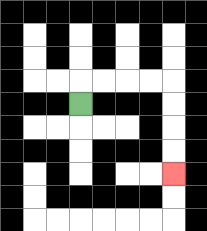{'start': '[3, 4]', 'end': '[7, 7]', 'path_directions': 'U,R,R,R,R,D,D,D,D', 'path_coordinates': '[[3, 4], [3, 3], [4, 3], [5, 3], [6, 3], [7, 3], [7, 4], [7, 5], [7, 6], [7, 7]]'}